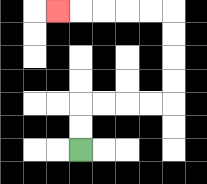{'start': '[3, 6]', 'end': '[2, 0]', 'path_directions': 'U,U,R,R,R,R,U,U,U,U,L,L,L,L,L', 'path_coordinates': '[[3, 6], [3, 5], [3, 4], [4, 4], [5, 4], [6, 4], [7, 4], [7, 3], [7, 2], [7, 1], [7, 0], [6, 0], [5, 0], [4, 0], [3, 0], [2, 0]]'}